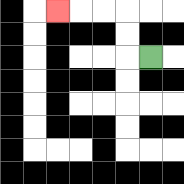{'start': '[6, 2]', 'end': '[2, 0]', 'path_directions': 'L,U,U,L,L,L', 'path_coordinates': '[[6, 2], [5, 2], [5, 1], [5, 0], [4, 0], [3, 0], [2, 0]]'}